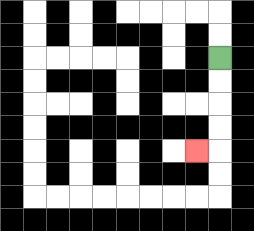{'start': '[9, 2]', 'end': '[8, 6]', 'path_directions': 'D,D,D,D,L', 'path_coordinates': '[[9, 2], [9, 3], [9, 4], [9, 5], [9, 6], [8, 6]]'}